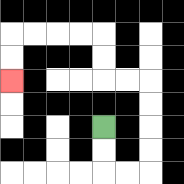{'start': '[4, 5]', 'end': '[0, 3]', 'path_directions': 'D,D,R,R,U,U,U,U,L,L,U,U,L,L,L,L,D,D', 'path_coordinates': '[[4, 5], [4, 6], [4, 7], [5, 7], [6, 7], [6, 6], [6, 5], [6, 4], [6, 3], [5, 3], [4, 3], [4, 2], [4, 1], [3, 1], [2, 1], [1, 1], [0, 1], [0, 2], [0, 3]]'}